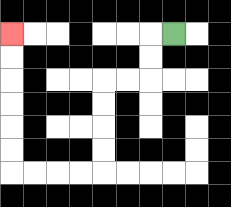{'start': '[7, 1]', 'end': '[0, 1]', 'path_directions': 'L,D,D,L,L,D,D,D,D,L,L,L,L,U,U,U,U,U,U', 'path_coordinates': '[[7, 1], [6, 1], [6, 2], [6, 3], [5, 3], [4, 3], [4, 4], [4, 5], [4, 6], [4, 7], [3, 7], [2, 7], [1, 7], [0, 7], [0, 6], [0, 5], [0, 4], [0, 3], [0, 2], [0, 1]]'}